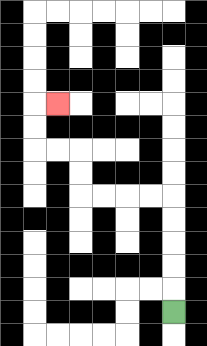{'start': '[7, 13]', 'end': '[2, 4]', 'path_directions': 'U,U,U,U,U,L,L,L,L,U,U,L,L,U,U,R', 'path_coordinates': '[[7, 13], [7, 12], [7, 11], [7, 10], [7, 9], [7, 8], [6, 8], [5, 8], [4, 8], [3, 8], [3, 7], [3, 6], [2, 6], [1, 6], [1, 5], [1, 4], [2, 4]]'}